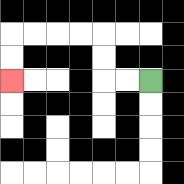{'start': '[6, 3]', 'end': '[0, 3]', 'path_directions': 'L,L,U,U,L,L,L,L,D,D', 'path_coordinates': '[[6, 3], [5, 3], [4, 3], [4, 2], [4, 1], [3, 1], [2, 1], [1, 1], [0, 1], [0, 2], [0, 3]]'}